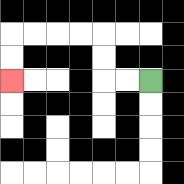{'start': '[6, 3]', 'end': '[0, 3]', 'path_directions': 'L,L,U,U,L,L,L,L,D,D', 'path_coordinates': '[[6, 3], [5, 3], [4, 3], [4, 2], [4, 1], [3, 1], [2, 1], [1, 1], [0, 1], [0, 2], [0, 3]]'}